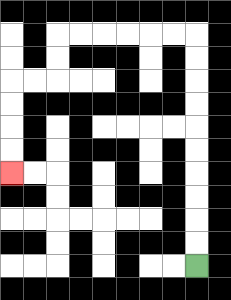{'start': '[8, 11]', 'end': '[0, 7]', 'path_directions': 'U,U,U,U,U,U,U,U,U,U,L,L,L,L,L,L,D,D,L,L,D,D,D,D', 'path_coordinates': '[[8, 11], [8, 10], [8, 9], [8, 8], [8, 7], [8, 6], [8, 5], [8, 4], [8, 3], [8, 2], [8, 1], [7, 1], [6, 1], [5, 1], [4, 1], [3, 1], [2, 1], [2, 2], [2, 3], [1, 3], [0, 3], [0, 4], [0, 5], [0, 6], [0, 7]]'}